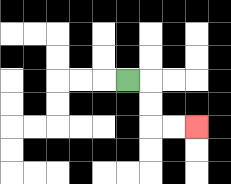{'start': '[5, 3]', 'end': '[8, 5]', 'path_directions': 'R,D,D,R,R', 'path_coordinates': '[[5, 3], [6, 3], [6, 4], [6, 5], [7, 5], [8, 5]]'}